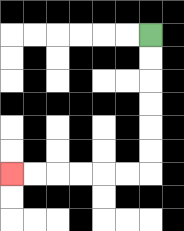{'start': '[6, 1]', 'end': '[0, 7]', 'path_directions': 'D,D,D,D,D,D,L,L,L,L,L,L', 'path_coordinates': '[[6, 1], [6, 2], [6, 3], [6, 4], [6, 5], [6, 6], [6, 7], [5, 7], [4, 7], [3, 7], [2, 7], [1, 7], [0, 7]]'}